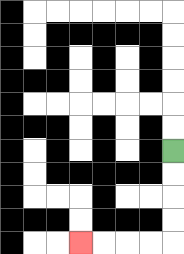{'start': '[7, 6]', 'end': '[3, 10]', 'path_directions': 'D,D,D,D,L,L,L,L', 'path_coordinates': '[[7, 6], [7, 7], [7, 8], [7, 9], [7, 10], [6, 10], [5, 10], [4, 10], [3, 10]]'}